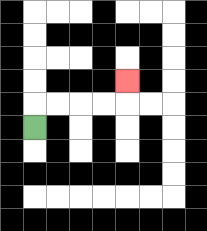{'start': '[1, 5]', 'end': '[5, 3]', 'path_directions': 'U,R,R,R,R,U', 'path_coordinates': '[[1, 5], [1, 4], [2, 4], [3, 4], [4, 4], [5, 4], [5, 3]]'}